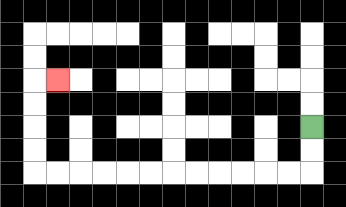{'start': '[13, 5]', 'end': '[2, 3]', 'path_directions': 'D,D,L,L,L,L,L,L,L,L,L,L,L,L,U,U,U,U,R', 'path_coordinates': '[[13, 5], [13, 6], [13, 7], [12, 7], [11, 7], [10, 7], [9, 7], [8, 7], [7, 7], [6, 7], [5, 7], [4, 7], [3, 7], [2, 7], [1, 7], [1, 6], [1, 5], [1, 4], [1, 3], [2, 3]]'}